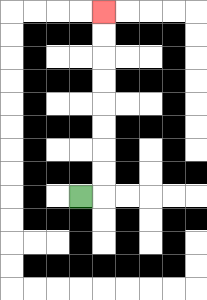{'start': '[3, 8]', 'end': '[4, 0]', 'path_directions': 'R,U,U,U,U,U,U,U,U', 'path_coordinates': '[[3, 8], [4, 8], [4, 7], [4, 6], [4, 5], [4, 4], [4, 3], [4, 2], [4, 1], [4, 0]]'}